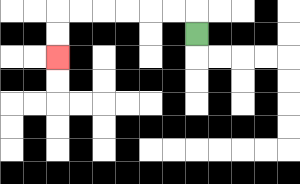{'start': '[8, 1]', 'end': '[2, 2]', 'path_directions': 'U,L,L,L,L,L,L,D,D', 'path_coordinates': '[[8, 1], [8, 0], [7, 0], [6, 0], [5, 0], [4, 0], [3, 0], [2, 0], [2, 1], [2, 2]]'}